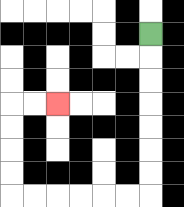{'start': '[6, 1]', 'end': '[2, 4]', 'path_directions': 'D,D,D,D,D,D,D,L,L,L,L,L,L,U,U,U,U,R,R', 'path_coordinates': '[[6, 1], [6, 2], [6, 3], [6, 4], [6, 5], [6, 6], [6, 7], [6, 8], [5, 8], [4, 8], [3, 8], [2, 8], [1, 8], [0, 8], [0, 7], [0, 6], [0, 5], [0, 4], [1, 4], [2, 4]]'}